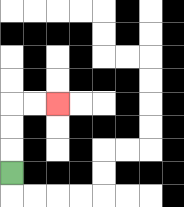{'start': '[0, 7]', 'end': '[2, 4]', 'path_directions': 'U,U,U,R,R', 'path_coordinates': '[[0, 7], [0, 6], [0, 5], [0, 4], [1, 4], [2, 4]]'}